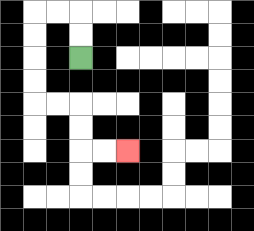{'start': '[3, 2]', 'end': '[5, 6]', 'path_directions': 'U,U,L,L,D,D,D,D,R,R,D,D,R,R', 'path_coordinates': '[[3, 2], [3, 1], [3, 0], [2, 0], [1, 0], [1, 1], [1, 2], [1, 3], [1, 4], [2, 4], [3, 4], [3, 5], [3, 6], [4, 6], [5, 6]]'}